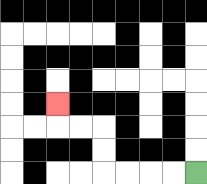{'start': '[8, 7]', 'end': '[2, 4]', 'path_directions': 'L,L,L,L,U,U,L,L,U', 'path_coordinates': '[[8, 7], [7, 7], [6, 7], [5, 7], [4, 7], [4, 6], [4, 5], [3, 5], [2, 5], [2, 4]]'}